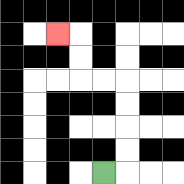{'start': '[4, 7]', 'end': '[2, 1]', 'path_directions': 'R,U,U,U,U,L,L,U,U,L', 'path_coordinates': '[[4, 7], [5, 7], [5, 6], [5, 5], [5, 4], [5, 3], [4, 3], [3, 3], [3, 2], [3, 1], [2, 1]]'}